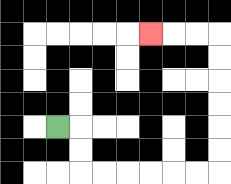{'start': '[2, 5]', 'end': '[6, 1]', 'path_directions': 'R,D,D,R,R,R,R,R,R,U,U,U,U,U,U,L,L,L', 'path_coordinates': '[[2, 5], [3, 5], [3, 6], [3, 7], [4, 7], [5, 7], [6, 7], [7, 7], [8, 7], [9, 7], [9, 6], [9, 5], [9, 4], [9, 3], [9, 2], [9, 1], [8, 1], [7, 1], [6, 1]]'}